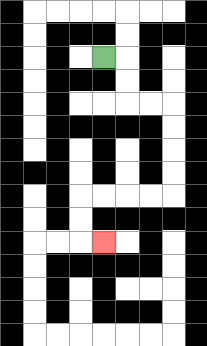{'start': '[4, 2]', 'end': '[4, 10]', 'path_directions': 'R,D,D,R,R,D,D,D,D,L,L,L,L,D,D,R', 'path_coordinates': '[[4, 2], [5, 2], [5, 3], [5, 4], [6, 4], [7, 4], [7, 5], [7, 6], [7, 7], [7, 8], [6, 8], [5, 8], [4, 8], [3, 8], [3, 9], [3, 10], [4, 10]]'}